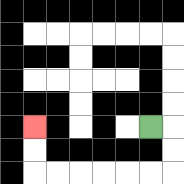{'start': '[6, 5]', 'end': '[1, 5]', 'path_directions': 'R,D,D,L,L,L,L,L,L,U,U', 'path_coordinates': '[[6, 5], [7, 5], [7, 6], [7, 7], [6, 7], [5, 7], [4, 7], [3, 7], [2, 7], [1, 7], [1, 6], [1, 5]]'}